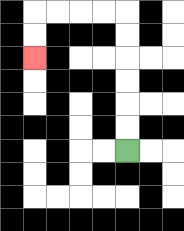{'start': '[5, 6]', 'end': '[1, 2]', 'path_directions': 'U,U,U,U,U,U,L,L,L,L,D,D', 'path_coordinates': '[[5, 6], [5, 5], [5, 4], [5, 3], [5, 2], [5, 1], [5, 0], [4, 0], [3, 0], [2, 0], [1, 0], [1, 1], [1, 2]]'}